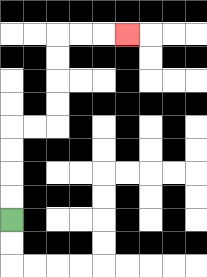{'start': '[0, 9]', 'end': '[5, 1]', 'path_directions': 'U,U,U,U,R,R,U,U,U,U,R,R,R', 'path_coordinates': '[[0, 9], [0, 8], [0, 7], [0, 6], [0, 5], [1, 5], [2, 5], [2, 4], [2, 3], [2, 2], [2, 1], [3, 1], [4, 1], [5, 1]]'}